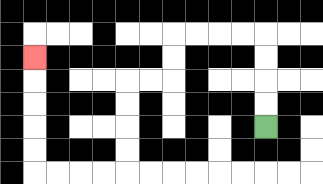{'start': '[11, 5]', 'end': '[1, 2]', 'path_directions': 'U,U,U,U,L,L,L,L,D,D,L,L,D,D,D,D,L,L,L,L,U,U,U,U,U', 'path_coordinates': '[[11, 5], [11, 4], [11, 3], [11, 2], [11, 1], [10, 1], [9, 1], [8, 1], [7, 1], [7, 2], [7, 3], [6, 3], [5, 3], [5, 4], [5, 5], [5, 6], [5, 7], [4, 7], [3, 7], [2, 7], [1, 7], [1, 6], [1, 5], [1, 4], [1, 3], [1, 2]]'}